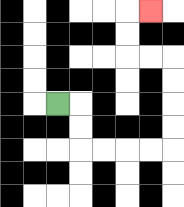{'start': '[2, 4]', 'end': '[6, 0]', 'path_directions': 'R,D,D,R,R,R,R,U,U,U,U,L,L,U,U,R', 'path_coordinates': '[[2, 4], [3, 4], [3, 5], [3, 6], [4, 6], [5, 6], [6, 6], [7, 6], [7, 5], [7, 4], [7, 3], [7, 2], [6, 2], [5, 2], [5, 1], [5, 0], [6, 0]]'}